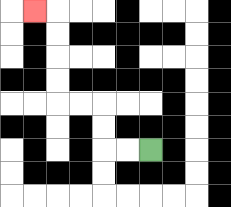{'start': '[6, 6]', 'end': '[1, 0]', 'path_directions': 'L,L,U,U,L,L,U,U,U,U,L', 'path_coordinates': '[[6, 6], [5, 6], [4, 6], [4, 5], [4, 4], [3, 4], [2, 4], [2, 3], [2, 2], [2, 1], [2, 0], [1, 0]]'}